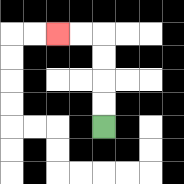{'start': '[4, 5]', 'end': '[2, 1]', 'path_directions': 'U,U,U,U,L,L', 'path_coordinates': '[[4, 5], [4, 4], [4, 3], [4, 2], [4, 1], [3, 1], [2, 1]]'}